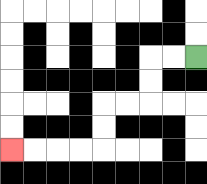{'start': '[8, 2]', 'end': '[0, 6]', 'path_directions': 'L,L,D,D,L,L,D,D,L,L,L,L', 'path_coordinates': '[[8, 2], [7, 2], [6, 2], [6, 3], [6, 4], [5, 4], [4, 4], [4, 5], [4, 6], [3, 6], [2, 6], [1, 6], [0, 6]]'}